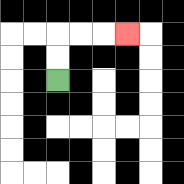{'start': '[2, 3]', 'end': '[5, 1]', 'path_directions': 'U,U,R,R,R', 'path_coordinates': '[[2, 3], [2, 2], [2, 1], [3, 1], [4, 1], [5, 1]]'}